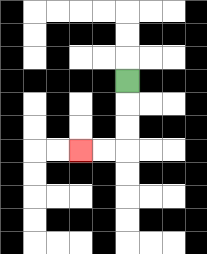{'start': '[5, 3]', 'end': '[3, 6]', 'path_directions': 'D,D,D,L,L', 'path_coordinates': '[[5, 3], [5, 4], [5, 5], [5, 6], [4, 6], [3, 6]]'}